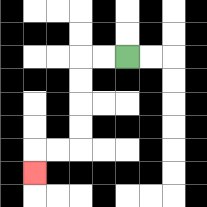{'start': '[5, 2]', 'end': '[1, 7]', 'path_directions': 'L,L,D,D,D,D,L,L,D', 'path_coordinates': '[[5, 2], [4, 2], [3, 2], [3, 3], [3, 4], [3, 5], [3, 6], [2, 6], [1, 6], [1, 7]]'}